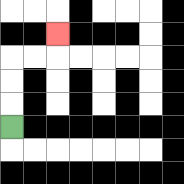{'start': '[0, 5]', 'end': '[2, 1]', 'path_directions': 'U,U,U,R,R,U', 'path_coordinates': '[[0, 5], [0, 4], [0, 3], [0, 2], [1, 2], [2, 2], [2, 1]]'}